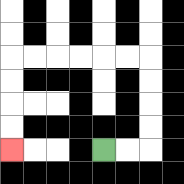{'start': '[4, 6]', 'end': '[0, 6]', 'path_directions': 'R,R,U,U,U,U,L,L,L,L,L,L,D,D,D,D', 'path_coordinates': '[[4, 6], [5, 6], [6, 6], [6, 5], [6, 4], [6, 3], [6, 2], [5, 2], [4, 2], [3, 2], [2, 2], [1, 2], [0, 2], [0, 3], [0, 4], [0, 5], [0, 6]]'}